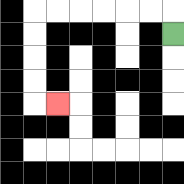{'start': '[7, 1]', 'end': '[2, 4]', 'path_directions': 'U,L,L,L,L,L,L,D,D,D,D,R', 'path_coordinates': '[[7, 1], [7, 0], [6, 0], [5, 0], [4, 0], [3, 0], [2, 0], [1, 0], [1, 1], [1, 2], [1, 3], [1, 4], [2, 4]]'}